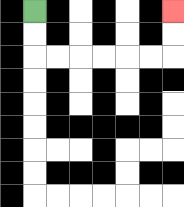{'start': '[1, 0]', 'end': '[7, 0]', 'path_directions': 'D,D,R,R,R,R,R,R,U,U', 'path_coordinates': '[[1, 0], [1, 1], [1, 2], [2, 2], [3, 2], [4, 2], [5, 2], [6, 2], [7, 2], [7, 1], [7, 0]]'}